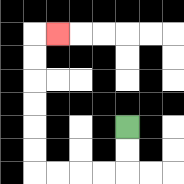{'start': '[5, 5]', 'end': '[2, 1]', 'path_directions': 'D,D,L,L,L,L,U,U,U,U,U,U,R', 'path_coordinates': '[[5, 5], [5, 6], [5, 7], [4, 7], [3, 7], [2, 7], [1, 7], [1, 6], [1, 5], [1, 4], [1, 3], [1, 2], [1, 1], [2, 1]]'}